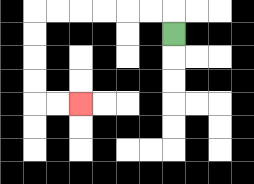{'start': '[7, 1]', 'end': '[3, 4]', 'path_directions': 'U,L,L,L,L,L,L,D,D,D,D,R,R', 'path_coordinates': '[[7, 1], [7, 0], [6, 0], [5, 0], [4, 0], [3, 0], [2, 0], [1, 0], [1, 1], [1, 2], [1, 3], [1, 4], [2, 4], [3, 4]]'}